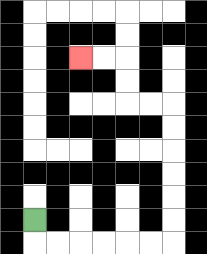{'start': '[1, 9]', 'end': '[3, 2]', 'path_directions': 'D,R,R,R,R,R,R,U,U,U,U,U,U,L,L,U,U,L,L', 'path_coordinates': '[[1, 9], [1, 10], [2, 10], [3, 10], [4, 10], [5, 10], [6, 10], [7, 10], [7, 9], [7, 8], [7, 7], [7, 6], [7, 5], [7, 4], [6, 4], [5, 4], [5, 3], [5, 2], [4, 2], [3, 2]]'}